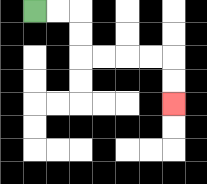{'start': '[1, 0]', 'end': '[7, 4]', 'path_directions': 'R,R,D,D,R,R,R,R,D,D', 'path_coordinates': '[[1, 0], [2, 0], [3, 0], [3, 1], [3, 2], [4, 2], [5, 2], [6, 2], [7, 2], [7, 3], [7, 4]]'}